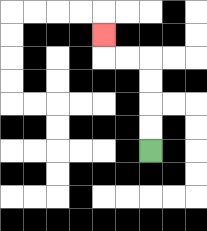{'start': '[6, 6]', 'end': '[4, 1]', 'path_directions': 'U,U,U,U,L,L,U', 'path_coordinates': '[[6, 6], [6, 5], [6, 4], [6, 3], [6, 2], [5, 2], [4, 2], [4, 1]]'}